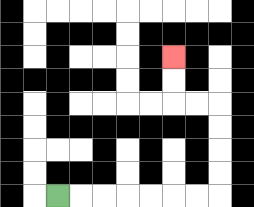{'start': '[2, 8]', 'end': '[7, 2]', 'path_directions': 'R,R,R,R,R,R,R,U,U,U,U,L,L,U,U', 'path_coordinates': '[[2, 8], [3, 8], [4, 8], [5, 8], [6, 8], [7, 8], [8, 8], [9, 8], [9, 7], [9, 6], [9, 5], [9, 4], [8, 4], [7, 4], [7, 3], [7, 2]]'}